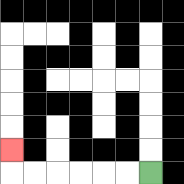{'start': '[6, 7]', 'end': '[0, 6]', 'path_directions': 'L,L,L,L,L,L,U', 'path_coordinates': '[[6, 7], [5, 7], [4, 7], [3, 7], [2, 7], [1, 7], [0, 7], [0, 6]]'}